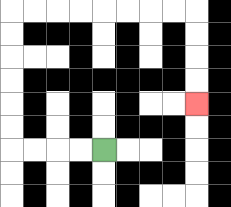{'start': '[4, 6]', 'end': '[8, 4]', 'path_directions': 'L,L,L,L,U,U,U,U,U,U,R,R,R,R,R,R,R,R,D,D,D,D', 'path_coordinates': '[[4, 6], [3, 6], [2, 6], [1, 6], [0, 6], [0, 5], [0, 4], [0, 3], [0, 2], [0, 1], [0, 0], [1, 0], [2, 0], [3, 0], [4, 0], [5, 0], [6, 0], [7, 0], [8, 0], [8, 1], [8, 2], [8, 3], [8, 4]]'}